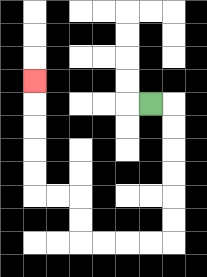{'start': '[6, 4]', 'end': '[1, 3]', 'path_directions': 'R,D,D,D,D,D,D,L,L,L,L,U,U,L,L,U,U,U,U,U', 'path_coordinates': '[[6, 4], [7, 4], [7, 5], [7, 6], [7, 7], [7, 8], [7, 9], [7, 10], [6, 10], [5, 10], [4, 10], [3, 10], [3, 9], [3, 8], [2, 8], [1, 8], [1, 7], [1, 6], [1, 5], [1, 4], [1, 3]]'}